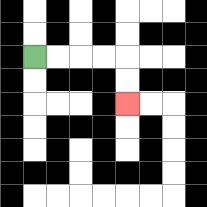{'start': '[1, 2]', 'end': '[5, 4]', 'path_directions': 'R,R,R,R,D,D', 'path_coordinates': '[[1, 2], [2, 2], [3, 2], [4, 2], [5, 2], [5, 3], [5, 4]]'}